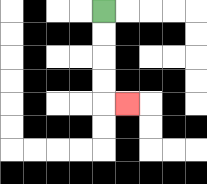{'start': '[4, 0]', 'end': '[5, 4]', 'path_directions': 'D,D,D,D,R', 'path_coordinates': '[[4, 0], [4, 1], [4, 2], [4, 3], [4, 4], [5, 4]]'}